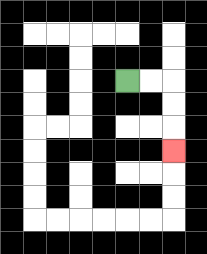{'start': '[5, 3]', 'end': '[7, 6]', 'path_directions': 'R,R,D,D,D', 'path_coordinates': '[[5, 3], [6, 3], [7, 3], [7, 4], [7, 5], [7, 6]]'}